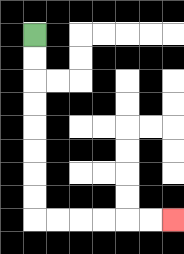{'start': '[1, 1]', 'end': '[7, 9]', 'path_directions': 'D,D,D,D,D,D,D,D,R,R,R,R,R,R', 'path_coordinates': '[[1, 1], [1, 2], [1, 3], [1, 4], [1, 5], [1, 6], [1, 7], [1, 8], [1, 9], [2, 9], [3, 9], [4, 9], [5, 9], [6, 9], [7, 9]]'}